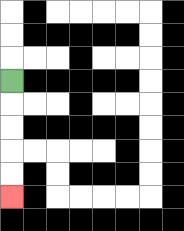{'start': '[0, 3]', 'end': '[0, 8]', 'path_directions': 'D,D,D,D,D', 'path_coordinates': '[[0, 3], [0, 4], [0, 5], [0, 6], [0, 7], [0, 8]]'}